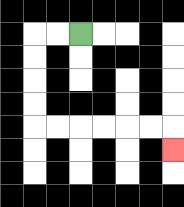{'start': '[3, 1]', 'end': '[7, 6]', 'path_directions': 'L,L,D,D,D,D,R,R,R,R,R,R,D', 'path_coordinates': '[[3, 1], [2, 1], [1, 1], [1, 2], [1, 3], [1, 4], [1, 5], [2, 5], [3, 5], [4, 5], [5, 5], [6, 5], [7, 5], [7, 6]]'}